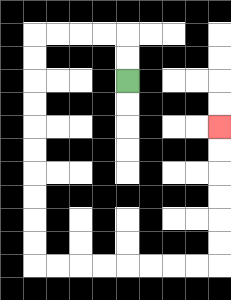{'start': '[5, 3]', 'end': '[9, 5]', 'path_directions': 'U,U,L,L,L,L,D,D,D,D,D,D,D,D,D,D,R,R,R,R,R,R,R,R,U,U,U,U,U,U', 'path_coordinates': '[[5, 3], [5, 2], [5, 1], [4, 1], [3, 1], [2, 1], [1, 1], [1, 2], [1, 3], [1, 4], [1, 5], [1, 6], [1, 7], [1, 8], [1, 9], [1, 10], [1, 11], [2, 11], [3, 11], [4, 11], [5, 11], [6, 11], [7, 11], [8, 11], [9, 11], [9, 10], [9, 9], [9, 8], [9, 7], [9, 6], [9, 5]]'}